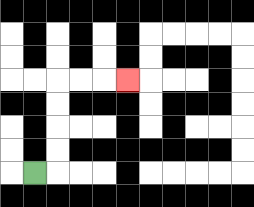{'start': '[1, 7]', 'end': '[5, 3]', 'path_directions': 'R,U,U,U,U,R,R,R', 'path_coordinates': '[[1, 7], [2, 7], [2, 6], [2, 5], [2, 4], [2, 3], [3, 3], [4, 3], [5, 3]]'}